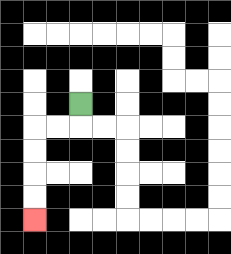{'start': '[3, 4]', 'end': '[1, 9]', 'path_directions': 'D,L,L,D,D,D,D', 'path_coordinates': '[[3, 4], [3, 5], [2, 5], [1, 5], [1, 6], [1, 7], [1, 8], [1, 9]]'}